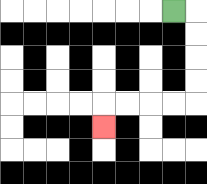{'start': '[7, 0]', 'end': '[4, 5]', 'path_directions': 'R,D,D,D,D,L,L,L,L,D', 'path_coordinates': '[[7, 0], [8, 0], [8, 1], [8, 2], [8, 3], [8, 4], [7, 4], [6, 4], [5, 4], [4, 4], [4, 5]]'}